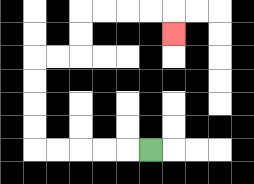{'start': '[6, 6]', 'end': '[7, 1]', 'path_directions': 'L,L,L,L,L,U,U,U,U,R,R,U,U,R,R,R,R,D', 'path_coordinates': '[[6, 6], [5, 6], [4, 6], [3, 6], [2, 6], [1, 6], [1, 5], [1, 4], [1, 3], [1, 2], [2, 2], [3, 2], [3, 1], [3, 0], [4, 0], [5, 0], [6, 0], [7, 0], [7, 1]]'}